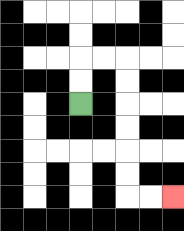{'start': '[3, 4]', 'end': '[7, 8]', 'path_directions': 'U,U,R,R,D,D,D,D,D,D,R,R', 'path_coordinates': '[[3, 4], [3, 3], [3, 2], [4, 2], [5, 2], [5, 3], [5, 4], [5, 5], [5, 6], [5, 7], [5, 8], [6, 8], [7, 8]]'}